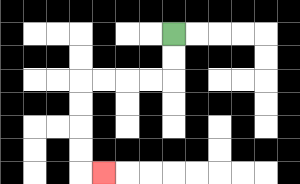{'start': '[7, 1]', 'end': '[4, 7]', 'path_directions': 'D,D,L,L,L,L,D,D,D,D,R', 'path_coordinates': '[[7, 1], [7, 2], [7, 3], [6, 3], [5, 3], [4, 3], [3, 3], [3, 4], [3, 5], [3, 6], [3, 7], [4, 7]]'}